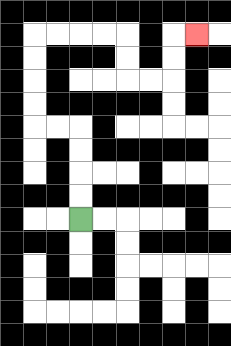{'start': '[3, 9]', 'end': '[8, 1]', 'path_directions': 'U,U,U,U,L,L,U,U,U,U,R,R,R,R,D,D,R,R,U,U,R', 'path_coordinates': '[[3, 9], [3, 8], [3, 7], [3, 6], [3, 5], [2, 5], [1, 5], [1, 4], [1, 3], [1, 2], [1, 1], [2, 1], [3, 1], [4, 1], [5, 1], [5, 2], [5, 3], [6, 3], [7, 3], [7, 2], [7, 1], [8, 1]]'}